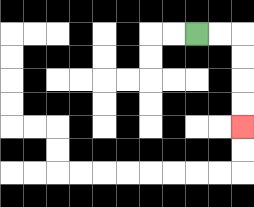{'start': '[8, 1]', 'end': '[10, 5]', 'path_directions': 'R,R,D,D,D,D', 'path_coordinates': '[[8, 1], [9, 1], [10, 1], [10, 2], [10, 3], [10, 4], [10, 5]]'}